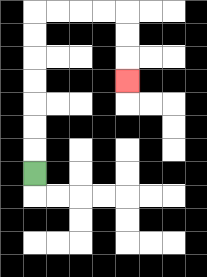{'start': '[1, 7]', 'end': '[5, 3]', 'path_directions': 'U,U,U,U,U,U,U,R,R,R,R,D,D,D', 'path_coordinates': '[[1, 7], [1, 6], [1, 5], [1, 4], [1, 3], [1, 2], [1, 1], [1, 0], [2, 0], [3, 0], [4, 0], [5, 0], [5, 1], [5, 2], [5, 3]]'}